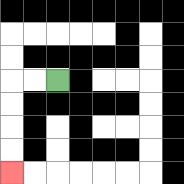{'start': '[2, 3]', 'end': '[0, 7]', 'path_directions': 'L,L,D,D,D,D', 'path_coordinates': '[[2, 3], [1, 3], [0, 3], [0, 4], [0, 5], [0, 6], [0, 7]]'}